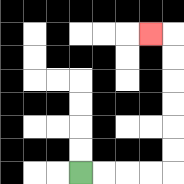{'start': '[3, 7]', 'end': '[6, 1]', 'path_directions': 'R,R,R,R,U,U,U,U,U,U,L', 'path_coordinates': '[[3, 7], [4, 7], [5, 7], [6, 7], [7, 7], [7, 6], [7, 5], [7, 4], [7, 3], [7, 2], [7, 1], [6, 1]]'}